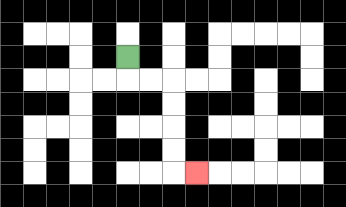{'start': '[5, 2]', 'end': '[8, 7]', 'path_directions': 'D,R,R,D,D,D,D,R', 'path_coordinates': '[[5, 2], [5, 3], [6, 3], [7, 3], [7, 4], [7, 5], [7, 6], [7, 7], [8, 7]]'}